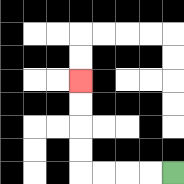{'start': '[7, 7]', 'end': '[3, 3]', 'path_directions': 'L,L,L,L,U,U,U,U', 'path_coordinates': '[[7, 7], [6, 7], [5, 7], [4, 7], [3, 7], [3, 6], [3, 5], [3, 4], [3, 3]]'}